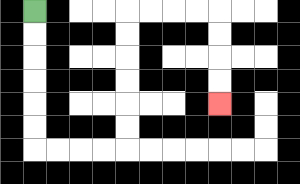{'start': '[1, 0]', 'end': '[9, 4]', 'path_directions': 'D,D,D,D,D,D,R,R,R,R,U,U,U,U,U,U,R,R,R,R,D,D,D,D', 'path_coordinates': '[[1, 0], [1, 1], [1, 2], [1, 3], [1, 4], [1, 5], [1, 6], [2, 6], [3, 6], [4, 6], [5, 6], [5, 5], [5, 4], [5, 3], [5, 2], [5, 1], [5, 0], [6, 0], [7, 0], [8, 0], [9, 0], [9, 1], [9, 2], [9, 3], [9, 4]]'}